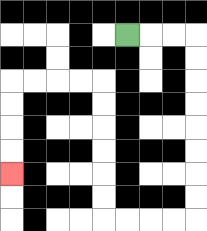{'start': '[5, 1]', 'end': '[0, 7]', 'path_directions': 'R,R,R,D,D,D,D,D,D,D,D,L,L,L,L,U,U,U,U,U,U,L,L,L,L,D,D,D,D', 'path_coordinates': '[[5, 1], [6, 1], [7, 1], [8, 1], [8, 2], [8, 3], [8, 4], [8, 5], [8, 6], [8, 7], [8, 8], [8, 9], [7, 9], [6, 9], [5, 9], [4, 9], [4, 8], [4, 7], [4, 6], [4, 5], [4, 4], [4, 3], [3, 3], [2, 3], [1, 3], [0, 3], [0, 4], [0, 5], [0, 6], [0, 7]]'}